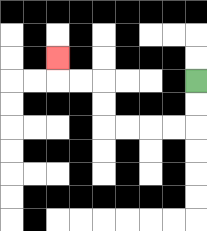{'start': '[8, 3]', 'end': '[2, 2]', 'path_directions': 'D,D,L,L,L,L,U,U,L,L,U', 'path_coordinates': '[[8, 3], [8, 4], [8, 5], [7, 5], [6, 5], [5, 5], [4, 5], [4, 4], [4, 3], [3, 3], [2, 3], [2, 2]]'}